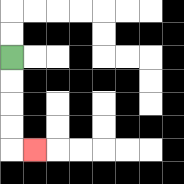{'start': '[0, 2]', 'end': '[1, 6]', 'path_directions': 'D,D,D,D,R', 'path_coordinates': '[[0, 2], [0, 3], [0, 4], [0, 5], [0, 6], [1, 6]]'}